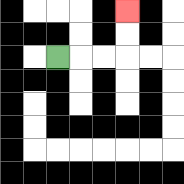{'start': '[2, 2]', 'end': '[5, 0]', 'path_directions': 'R,R,R,U,U', 'path_coordinates': '[[2, 2], [3, 2], [4, 2], [5, 2], [5, 1], [5, 0]]'}